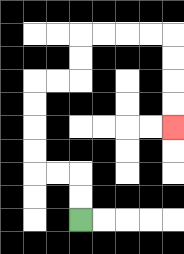{'start': '[3, 9]', 'end': '[7, 5]', 'path_directions': 'U,U,L,L,U,U,U,U,R,R,U,U,R,R,R,R,D,D,D,D', 'path_coordinates': '[[3, 9], [3, 8], [3, 7], [2, 7], [1, 7], [1, 6], [1, 5], [1, 4], [1, 3], [2, 3], [3, 3], [3, 2], [3, 1], [4, 1], [5, 1], [6, 1], [7, 1], [7, 2], [7, 3], [7, 4], [7, 5]]'}